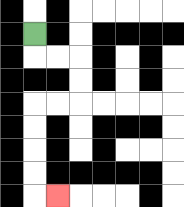{'start': '[1, 1]', 'end': '[2, 8]', 'path_directions': 'D,R,R,D,D,L,L,D,D,D,D,R', 'path_coordinates': '[[1, 1], [1, 2], [2, 2], [3, 2], [3, 3], [3, 4], [2, 4], [1, 4], [1, 5], [1, 6], [1, 7], [1, 8], [2, 8]]'}